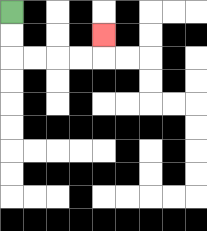{'start': '[0, 0]', 'end': '[4, 1]', 'path_directions': 'D,D,R,R,R,R,U', 'path_coordinates': '[[0, 0], [0, 1], [0, 2], [1, 2], [2, 2], [3, 2], [4, 2], [4, 1]]'}